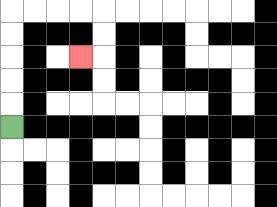{'start': '[0, 5]', 'end': '[3, 2]', 'path_directions': 'U,U,U,U,U,R,R,R,R,D,D,L', 'path_coordinates': '[[0, 5], [0, 4], [0, 3], [0, 2], [0, 1], [0, 0], [1, 0], [2, 0], [3, 0], [4, 0], [4, 1], [4, 2], [3, 2]]'}